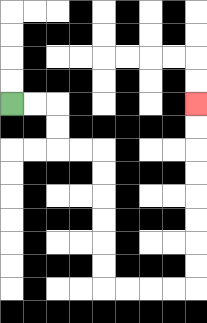{'start': '[0, 4]', 'end': '[8, 4]', 'path_directions': 'R,R,D,D,R,R,D,D,D,D,D,D,R,R,R,R,U,U,U,U,U,U,U,U', 'path_coordinates': '[[0, 4], [1, 4], [2, 4], [2, 5], [2, 6], [3, 6], [4, 6], [4, 7], [4, 8], [4, 9], [4, 10], [4, 11], [4, 12], [5, 12], [6, 12], [7, 12], [8, 12], [8, 11], [8, 10], [8, 9], [8, 8], [8, 7], [8, 6], [8, 5], [8, 4]]'}